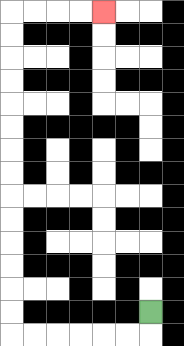{'start': '[6, 13]', 'end': '[4, 0]', 'path_directions': 'D,L,L,L,L,L,L,U,U,U,U,U,U,U,U,U,U,U,U,U,U,R,R,R,R', 'path_coordinates': '[[6, 13], [6, 14], [5, 14], [4, 14], [3, 14], [2, 14], [1, 14], [0, 14], [0, 13], [0, 12], [0, 11], [0, 10], [0, 9], [0, 8], [0, 7], [0, 6], [0, 5], [0, 4], [0, 3], [0, 2], [0, 1], [0, 0], [1, 0], [2, 0], [3, 0], [4, 0]]'}